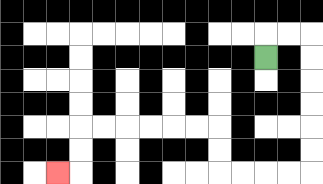{'start': '[11, 2]', 'end': '[2, 7]', 'path_directions': 'U,R,R,D,D,D,D,D,D,L,L,L,L,U,U,L,L,L,L,L,L,D,D,L', 'path_coordinates': '[[11, 2], [11, 1], [12, 1], [13, 1], [13, 2], [13, 3], [13, 4], [13, 5], [13, 6], [13, 7], [12, 7], [11, 7], [10, 7], [9, 7], [9, 6], [9, 5], [8, 5], [7, 5], [6, 5], [5, 5], [4, 5], [3, 5], [3, 6], [3, 7], [2, 7]]'}